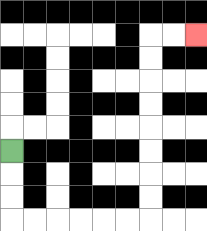{'start': '[0, 6]', 'end': '[8, 1]', 'path_directions': 'D,D,D,R,R,R,R,R,R,U,U,U,U,U,U,U,U,R,R', 'path_coordinates': '[[0, 6], [0, 7], [0, 8], [0, 9], [1, 9], [2, 9], [3, 9], [4, 9], [5, 9], [6, 9], [6, 8], [6, 7], [6, 6], [6, 5], [6, 4], [6, 3], [6, 2], [6, 1], [7, 1], [8, 1]]'}